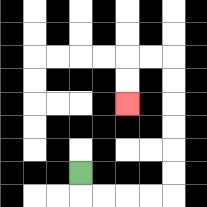{'start': '[3, 7]', 'end': '[5, 4]', 'path_directions': 'D,R,R,R,R,U,U,U,U,U,U,L,L,D,D', 'path_coordinates': '[[3, 7], [3, 8], [4, 8], [5, 8], [6, 8], [7, 8], [7, 7], [7, 6], [7, 5], [7, 4], [7, 3], [7, 2], [6, 2], [5, 2], [5, 3], [5, 4]]'}